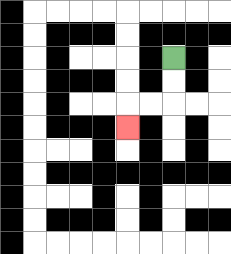{'start': '[7, 2]', 'end': '[5, 5]', 'path_directions': 'D,D,L,L,D', 'path_coordinates': '[[7, 2], [7, 3], [7, 4], [6, 4], [5, 4], [5, 5]]'}